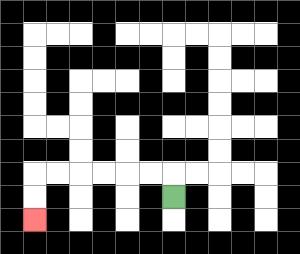{'start': '[7, 8]', 'end': '[1, 9]', 'path_directions': 'U,L,L,L,L,L,L,D,D', 'path_coordinates': '[[7, 8], [7, 7], [6, 7], [5, 7], [4, 7], [3, 7], [2, 7], [1, 7], [1, 8], [1, 9]]'}